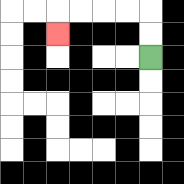{'start': '[6, 2]', 'end': '[2, 1]', 'path_directions': 'U,U,L,L,L,L,D', 'path_coordinates': '[[6, 2], [6, 1], [6, 0], [5, 0], [4, 0], [3, 0], [2, 0], [2, 1]]'}